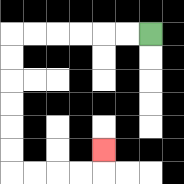{'start': '[6, 1]', 'end': '[4, 6]', 'path_directions': 'L,L,L,L,L,L,D,D,D,D,D,D,R,R,R,R,U', 'path_coordinates': '[[6, 1], [5, 1], [4, 1], [3, 1], [2, 1], [1, 1], [0, 1], [0, 2], [0, 3], [0, 4], [0, 5], [0, 6], [0, 7], [1, 7], [2, 7], [3, 7], [4, 7], [4, 6]]'}